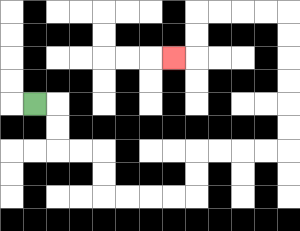{'start': '[1, 4]', 'end': '[7, 2]', 'path_directions': 'R,D,D,R,R,D,D,R,R,R,R,U,U,R,R,R,R,U,U,U,U,U,U,L,L,L,L,D,D,L', 'path_coordinates': '[[1, 4], [2, 4], [2, 5], [2, 6], [3, 6], [4, 6], [4, 7], [4, 8], [5, 8], [6, 8], [7, 8], [8, 8], [8, 7], [8, 6], [9, 6], [10, 6], [11, 6], [12, 6], [12, 5], [12, 4], [12, 3], [12, 2], [12, 1], [12, 0], [11, 0], [10, 0], [9, 0], [8, 0], [8, 1], [8, 2], [7, 2]]'}